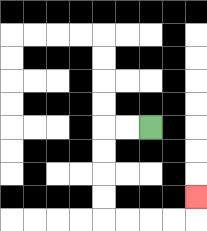{'start': '[6, 5]', 'end': '[8, 8]', 'path_directions': 'L,L,D,D,D,D,R,R,R,R,U', 'path_coordinates': '[[6, 5], [5, 5], [4, 5], [4, 6], [4, 7], [4, 8], [4, 9], [5, 9], [6, 9], [7, 9], [8, 9], [8, 8]]'}